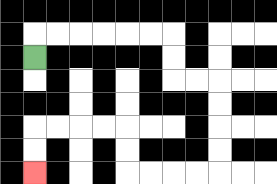{'start': '[1, 2]', 'end': '[1, 7]', 'path_directions': 'U,R,R,R,R,R,R,D,D,R,R,D,D,D,D,L,L,L,L,U,U,L,L,L,L,D,D', 'path_coordinates': '[[1, 2], [1, 1], [2, 1], [3, 1], [4, 1], [5, 1], [6, 1], [7, 1], [7, 2], [7, 3], [8, 3], [9, 3], [9, 4], [9, 5], [9, 6], [9, 7], [8, 7], [7, 7], [6, 7], [5, 7], [5, 6], [5, 5], [4, 5], [3, 5], [2, 5], [1, 5], [1, 6], [1, 7]]'}